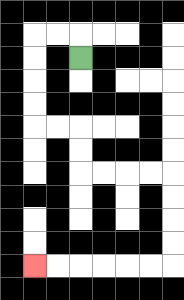{'start': '[3, 2]', 'end': '[1, 11]', 'path_directions': 'U,L,L,D,D,D,D,R,R,D,D,R,R,R,R,D,D,D,D,L,L,L,L,L,L', 'path_coordinates': '[[3, 2], [3, 1], [2, 1], [1, 1], [1, 2], [1, 3], [1, 4], [1, 5], [2, 5], [3, 5], [3, 6], [3, 7], [4, 7], [5, 7], [6, 7], [7, 7], [7, 8], [7, 9], [7, 10], [7, 11], [6, 11], [5, 11], [4, 11], [3, 11], [2, 11], [1, 11]]'}